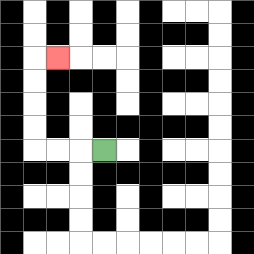{'start': '[4, 6]', 'end': '[2, 2]', 'path_directions': 'L,L,L,U,U,U,U,R', 'path_coordinates': '[[4, 6], [3, 6], [2, 6], [1, 6], [1, 5], [1, 4], [1, 3], [1, 2], [2, 2]]'}